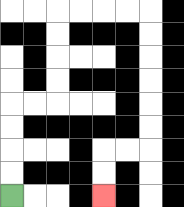{'start': '[0, 8]', 'end': '[4, 8]', 'path_directions': 'U,U,U,U,R,R,U,U,U,U,R,R,R,R,D,D,D,D,D,D,L,L,D,D', 'path_coordinates': '[[0, 8], [0, 7], [0, 6], [0, 5], [0, 4], [1, 4], [2, 4], [2, 3], [2, 2], [2, 1], [2, 0], [3, 0], [4, 0], [5, 0], [6, 0], [6, 1], [6, 2], [6, 3], [6, 4], [6, 5], [6, 6], [5, 6], [4, 6], [4, 7], [4, 8]]'}